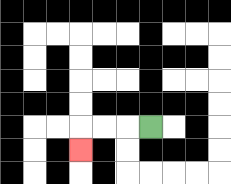{'start': '[6, 5]', 'end': '[3, 6]', 'path_directions': 'L,L,L,D', 'path_coordinates': '[[6, 5], [5, 5], [4, 5], [3, 5], [3, 6]]'}